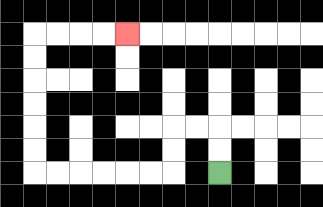{'start': '[9, 7]', 'end': '[5, 1]', 'path_directions': 'U,U,L,L,D,D,L,L,L,L,L,L,U,U,U,U,U,U,R,R,R,R', 'path_coordinates': '[[9, 7], [9, 6], [9, 5], [8, 5], [7, 5], [7, 6], [7, 7], [6, 7], [5, 7], [4, 7], [3, 7], [2, 7], [1, 7], [1, 6], [1, 5], [1, 4], [1, 3], [1, 2], [1, 1], [2, 1], [3, 1], [4, 1], [5, 1]]'}